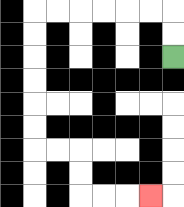{'start': '[7, 2]', 'end': '[6, 8]', 'path_directions': 'U,U,L,L,L,L,L,L,D,D,D,D,D,D,R,R,D,D,R,R,R', 'path_coordinates': '[[7, 2], [7, 1], [7, 0], [6, 0], [5, 0], [4, 0], [3, 0], [2, 0], [1, 0], [1, 1], [1, 2], [1, 3], [1, 4], [1, 5], [1, 6], [2, 6], [3, 6], [3, 7], [3, 8], [4, 8], [5, 8], [6, 8]]'}